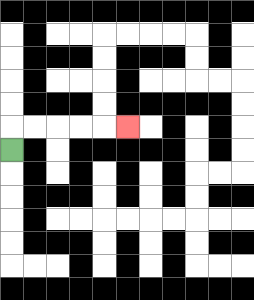{'start': '[0, 6]', 'end': '[5, 5]', 'path_directions': 'U,R,R,R,R,R', 'path_coordinates': '[[0, 6], [0, 5], [1, 5], [2, 5], [3, 5], [4, 5], [5, 5]]'}